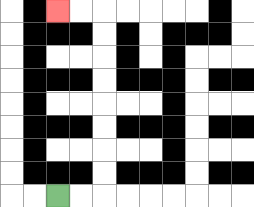{'start': '[2, 8]', 'end': '[2, 0]', 'path_directions': 'R,R,U,U,U,U,U,U,U,U,L,L', 'path_coordinates': '[[2, 8], [3, 8], [4, 8], [4, 7], [4, 6], [4, 5], [4, 4], [4, 3], [4, 2], [4, 1], [4, 0], [3, 0], [2, 0]]'}